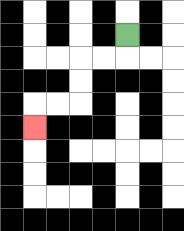{'start': '[5, 1]', 'end': '[1, 5]', 'path_directions': 'D,L,L,D,D,L,L,D', 'path_coordinates': '[[5, 1], [5, 2], [4, 2], [3, 2], [3, 3], [3, 4], [2, 4], [1, 4], [1, 5]]'}